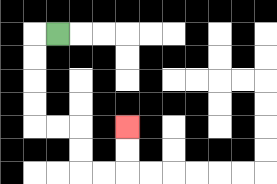{'start': '[2, 1]', 'end': '[5, 5]', 'path_directions': 'L,D,D,D,D,R,R,D,D,R,R,U,U', 'path_coordinates': '[[2, 1], [1, 1], [1, 2], [1, 3], [1, 4], [1, 5], [2, 5], [3, 5], [3, 6], [3, 7], [4, 7], [5, 7], [5, 6], [5, 5]]'}